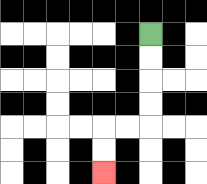{'start': '[6, 1]', 'end': '[4, 7]', 'path_directions': 'D,D,D,D,L,L,D,D', 'path_coordinates': '[[6, 1], [6, 2], [6, 3], [6, 4], [6, 5], [5, 5], [4, 5], [4, 6], [4, 7]]'}